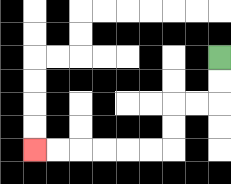{'start': '[9, 2]', 'end': '[1, 6]', 'path_directions': 'D,D,L,L,D,D,L,L,L,L,L,L', 'path_coordinates': '[[9, 2], [9, 3], [9, 4], [8, 4], [7, 4], [7, 5], [7, 6], [6, 6], [5, 6], [4, 6], [3, 6], [2, 6], [1, 6]]'}